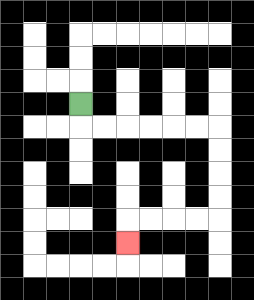{'start': '[3, 4]', 'end': '[5, 10]', 'path_directions': 'D,R,R,R,R,R,R,D,D,D,D,L,L,L,L,D', 'path_coordinates': '[[3, 4], [3, 5], [4, 5], [5, 5], [6, 5], [7, 5], [8, 5], [9, 5], [9, 6], [9, 7], [9, 8], [9, 9], [8, 9], [7, 9], [6, 9], [5, 9], [5, 10]]'}